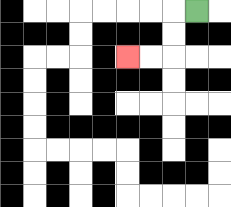{'start': '[8, 0]', 'end': '[5, 2]', 'path_directions': 'L,D,D,L,L', 'path_coordinates': '[[8, 0], [7, 0], [7, 1], [7, 2], [6, 2], [5, 2]]'}